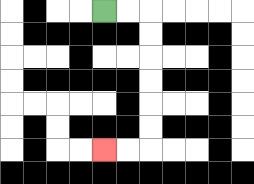{'start': '[4, 0]', 'end': '[4, 6]', 'path_directions': 'R,R,D,D,D,D,D,D,L,L', 'path_coordinates': '[[4, 0], [5, 0], [6, 0], [6, 1], [6, 2], [6, 3], [6, 4], [6, 5], [6, 6], [5, 6], [4, 6]]'}